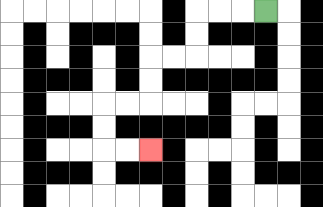{'start': '[11, 0]', 'end': '[6, 6]', 'path_directions': 'L,L,L,D,D,L,L,D,D,L,L,D,D,R,R', 'path_coordinates': '[[11, 0], [10, 0], [9, 0], [8, 0], [8, 1], [8, 2], [7, 2], [6, 2], [6, 3], [6, 4], [5, 4], [4, 4], [4, 5], [4, 6], [5, 6], [6, 6]]'}